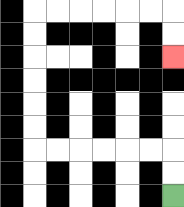{'start': '[7, 8]', 'end': '[7, 2]', 'path_directions': 'U,U,L,L,L,L,L,L,U,U,U,U,U,U,R,R,R,R,R,R,D,D', 'path_coordinates': '[[7, 8], [7, 7], [7, 6], [6, 6], [5, 6], [4, 6], [3, 6], [2, 6], [1, 6], [1, 5], [1, 4], [1, 3], [1, 2], [1, 1], [1, 0], [2, 0], [3, 0], [4, 0], [5, 0], [6, 0], [7, 0], [7, 1], [7, 2]]'}